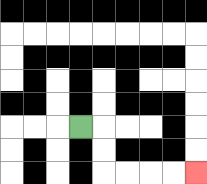{'start': '[3, 5]', 'end': '[8, 7]', 'path_directions': 'R,D,D,R,R,R,R', 'path_coordinates': '[[3, 5], [4, 5], [4, 6], [4, 7], [5, 7], [6, 7], [7, 7], [8, 7]]'}